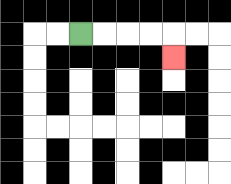{'start': '[3, 1]', 'end': '[7, 2]', 'path_directions': 'R,R,R,R,D', 'path_coordinates': '[[3, 1], [4, 1], [5, 1], [6, 1], [7, 1], [7, 2]]'}